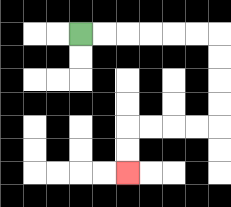{'start': '[3, 1]', 'end': '[5, 7]', 'path_directions': 'R,R,R,R,R,R,D,D,D,D,L,L,L,L,D,D', 'path_coordinates': '[[3, 1], [4, 1], [5, 1], [6, 1], [7, 1], [8, 1], [9, 1], [9, 2], [9, 3], [9, 4], [9, 5], [8, 5], [7, 5], [6, 5], [5, 5], [5, 6], [5, 7]]'}